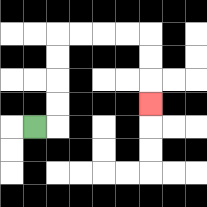{'start': '[1, 5]', 'end': '[6, 4]', 'path_directions': 'R,U,U,U,U,R,R,R,R,D,D,D', 'path_coordinates': '[[1, 5], [2, 5], [2, 4], [2, 3], [2, 2], [2, 1], [3, 1], [4, 1], [5, 1], [6, 1], [6, 2], [6, 3], [6, 4]]'}